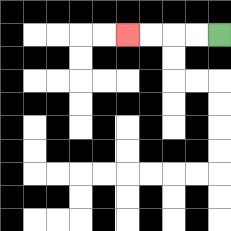{'start': '[9, 1]', 'end': '[5, 1]', 'path_directions': 'L,L,L,L', 'path_coordinates': '[[9, 1], [8, 1], [7, 1], [6, 1], [5, 1]]'}